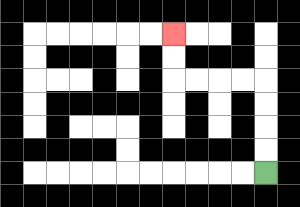{'start': '[11, 7]', 'end': '[7, 1]', 'path_directions': 'U,U,U,U,L,L,L,L,U,U', 'path_coordinates': '[[11, 7], [11, 6], [11, 5], [11, 4], [11, 3], [10, 3], [9, 3], [8, 3], [7, 3], [7, 2], [7, 1]]'}